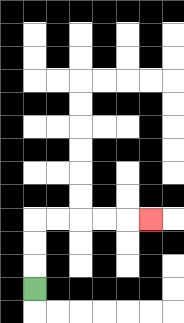{'start': '[1, 12]', 'end': '[6, 9]', 'path_directions': 'U,U,U,R,R,R,R,R', 'path_coordinates': '[[1, 12], [1, 11], [1, 10], [1, 9], [2, 9], [3, 9], [4, 9], [5, 9], [6, 9]]'}